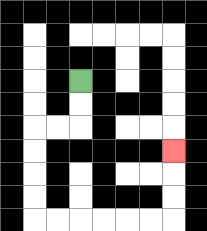{'start': '[3, 3]', 'end': '[7, 6]', 'path_directions': 'D,D,L,L,D,D,D,D,R,R,R,R,R,R,U,U,U', 'path_coordinates': '[[3, 3], [3, 4], [3, 5], [2, 5], [1, 5], [1, 6], [1, 7], [1, 8], [1, 9], [2, 9], [3, 9], [4, 9], [5, 9], [6, 9], [7, 9], [7, 8], [7, 7], [7, 6]]'}